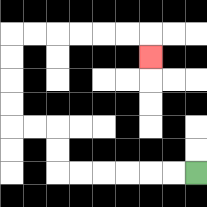{'start': '[8, 7]', 'end': '[6, 2]', 'path_directions': 'L,L,L,L,L,L,U,U,L,L,U,U,U,U,R,R,R,R,R,R,D', 'path_coordinates': '[[8, 7], [7, 7], [6, 7], [5, 7], [4, 7], [3, 7], [2, 7], [2, 6], [2, 5], [1, 5], [0, 5], [0, 4], [0, 3], [0, 2], [0, 1], [1, 1], [2, 1], [3, 1], [4, 1], [5, 1], [6, 1], [6, 2]]'}